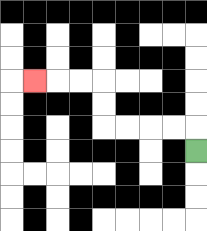{'start': '[8, 6]', 'end': '[1, 3]', 'path_directions': 'U,L,L,L,L,U,U,L,L,L', 'path_coordinates': '[[8, 6], [8, 5], [7, 5], [6, 5], [5, 5], [4, 5], [4, 4], [4, 3], [3, 3], [2, 3], [1, 3]]'}